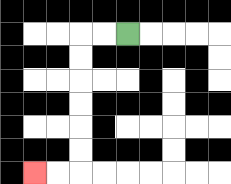{'start': '[5, 1]', 'end': '[1, 7]', 'path_directions': 'L,L,D,D,D,D,D,D,L,L', 'path_coordinates': '[[5, 1], [4, 1], [3, 1], [3, 2], [3, 3], [3, 4], [3, 5], [3, 6], [3, 7], [2, 7], [1, 7]]'}